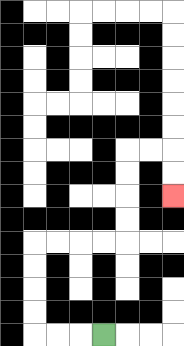{'start': '[4, 14]', 'end': '[7, 8]', 'path_directions': 'L,L,L,U,U,U,U,R,R,R,R,U,U,U,U,R,R,D,D', 'path_coordinates': '[[4, 14], [3, 14], [2, 14], [1, 14], [1, 13], [1, 12], [1, 11], [1, 10], [2, 10], [3, 10], [4, 10], [5, 10], [5, 9], [5, 8], [5, 7], [5, 6], [6, 6], [7, 6], [7, 7], [7, 8]]'}